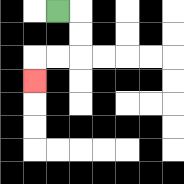{'start': '[2, 0]', 'end': '[1, 3]', 'path_directions': 'R,D,D,L,L,D', 'path_coordinates': '[[2, 0], [3, 0], [3, 1], [3, 2], [2, 2], [1, 2], [1, 3]]'}